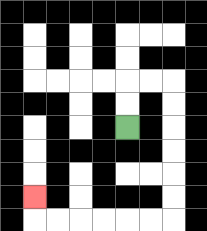{'start': '[5, 5]', 'end': '[1, 8]', 'path_directions': 'U,U,R,R,D,D,D,D,D,D,L,L,L,L,L,L,U', 'path_coordinates': '[[5, 5], [5, 4], [5, 3], [6, 3], [7, 3], [7, 4], [7, 5], [7, 6], [7, 7], [7, 8], [7, 9], [6, 9], [5, 9], [4, 9], [3, 9], [2, 9], [1, 9], [1, 8]]'}